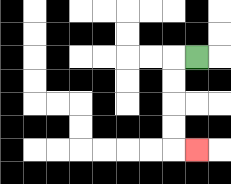{'start': '[8, 2]', 'end': '[8, 6]', 'path_directions': 'L,D,D,D,D,R', 'path_coordinates': '[[8, 2], [7, 2], [7, 3], [7, 4], [7, 5], [7, 6], [8, 6]]'}